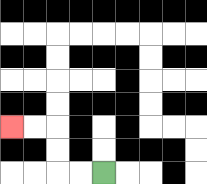{'start': '[4, 7]', 'end': '[0, 5]', 'path_directions': 'L,L,U,U,L,L', 'path_coordinates': '[[4, 7], [3, 7], [2, 7], [2, 6], [2, 5], [1, 5], [0, 5]]'}